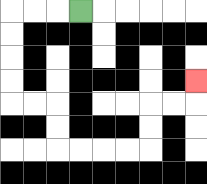{'start': '[3, 0]', 'end': '[8, 3]', 'path_directions': 'L,L,L,D,D,D,D,R,R,D,D,R,R,R,R,U,U,R,R,U', 'path_coordinates': '[[3, 0], [2, 0], [1, 0], [0, 0], [0, 1], [0, 2], [0, 3], [0, 4], [1, 4], [2, 4], [2, 5], [2, 6], [3, 6], [4, 6], [5, 6], [6, 6], [6, 5], [6, 4], [7, 4], [8, 4], [8, 3]]'}